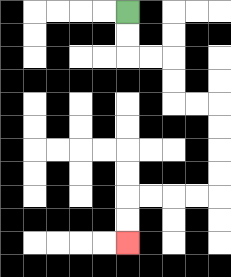{'start': '[5, 0]', 'end': '[5, 10]', 'path_directions': 'D,D,R,R,D,D,R,R,D,D,D,D,L,L,L,L,D,D', 'path_coordinates': '[[5, 0], [5, 1], [5, 2], [6, 2], [7, 2], [7, 3], [7, 4], [8, 4], [9, 4], [9, 5], [9, 6], [9, 7], [9, 8], [8, 8], [7, 8], [6, 8], [5, 8], [5, 9], [5, 10]]'}